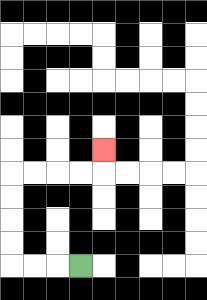{'start': '[3, 11]', 'end': '[4, 6]', 'path_directions': 'L,L,L,U,U,U,U,R,R,R,R,U', 'path_coordinates': '[[3, 11], [2, 11], [1, 11], [0, 11], [0, 10], [0, 9], [0, 8], [0, 7], [1, 7], [2, 7], [3, 7], [4, 7], [4, 6]]'}